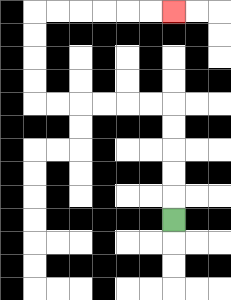{'start': '[7, 9]', 'end': '[7, 0]', 'path_directions': 'U,U,U,U,U,L,L,L,L,L,L,U,U,U,U,R,R,R,R,R,R', 'path_coordinates': '[[7, 9], [7, 8], [7, 7], [7, 6], [7, 5], [7, 4], [6, 4], [5, 4], [4, 4], [3, 4], [2, 4], [1, 4], [1, 3], [1, 2], [1, 1], [1, 0], [2, 0], [3, 0], [4, 0], [5, 0], [6, 0], [7, 0]]'}